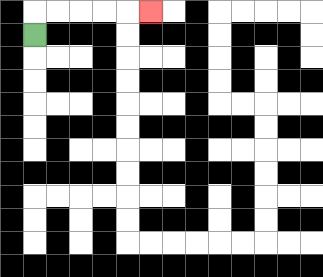{'start': '[1, 1]', 'end': '[6, 0]', 'path_directions': 'U,R,R,R,R,R', 'path_coordinates': '[[1, 1], [1, 0], [2, 0], [3, 0], [4, 0], [5, 0], [6, 0]]'}